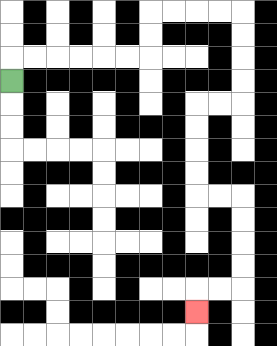{'start': '[0, 3]', 'end': '[8, 13]', 'path_directions': 'U,R,R,R,R,R,R,U,U,R,R,R,R,D,D,D,D,L,L,D,D,D,D,R,R,D,D,D,D,L,L,D', 'path_coordinates': '[[0, 3], [0, 2], [1, 2], [2, 2], [3, 2], [4, 2], [5, 2], [6, 2], [6, 1], [6, 0], [7, 0], [8, 0], [9, 0], [10, 0], [10, 1], [10, 2], [10, 3], [10, 4], [9, 4], [8, 4], [8, 5], [8, 6], [8, 7], [8, 8], [9, 8], [10, 8], [10, 9], [10, 10], [10, 11], [10, 12], [9, 12], [8, 12], [8, 13]]'}